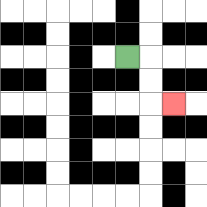{'start': '[5, 2]', 'end': '[7, 4]', 'path_directions': 'R,D,D,R', 'path_coordinates': '[[5, 2], [6, 2], [6, 3], [6, 4], [7, 4]]'}